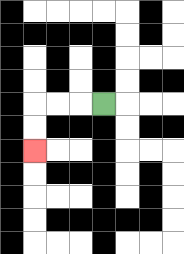{'start': '[4, 4]', 'end': '[1, 6]', 'path_directions': 'L,L,L,D,D', 'path_coordinates': '[[4, 4], [3, 4], [2, 4], [1, 4], [1, 5], [1, 6]]'}